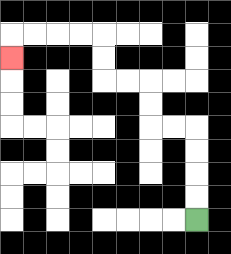{'start': '[8, 9]', 'end': '[0, 2]', 'path_directions': 'U,U,U,U,L,L,U,U,L,L,U,U,L,L,L,L,D', 'path_coordinates': '[[8, 9], [8, 8], [8, 7], [8, 6], [8, 5], [7, 5], [6, 5], [6, 4], [6, 3], [5, 3], [4, 3], [4, 2], [4, 1], [3, 1], [2, 1], [1, 1], [0, 1], [0, 2]]'}